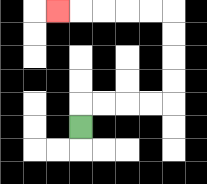{'start': '[3, 5]', 'end': '[2, 0]', 'path_directions': 'U,R,R,R,R,U,U,U,U,L,L,L,L,L', 'path_coordinates': '[[3, 5], [3, 4], [4, 4], [5, 4], [6, 4], [7, 4], [7, 3], [7, 2], [7, 1], [7, 0], [6, 0], [5, 0], [4, 0], [3, 0], [2, 0]]'}